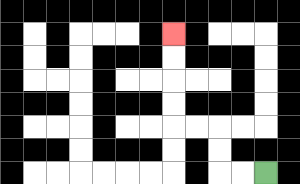{'start': '[11, 7]', 'end': '[7, 1]', 'path_directions': 'L,L,U,U,L,L,U,U,U,U', 'path_coordinates': '[[11, 7], [10, 7], [9, 7], [9, 6], [9, 5], [8, 5], [7, 5], [7, 4], [7, 3], [7, 2], [7, 1]]'}